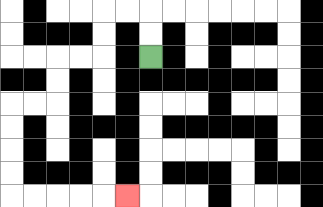{'start': '[6, 2]', 'end': '[5, 8]', 'path_directions': 'U,U,L,L,D,D,L,L,D,D,L,L,D,D,D,D,R,R,R,R,R', 'path_coordinates': '[[6, 2], [6, 1], [6, 0], [5, 0], [4, 0], [4, 1], [4, 2], [3, 2], [2, 2], [2, 3], [2, 4], [1, 4], [0, 4], [0, 5], [0, 6], [0, 7], [0, 8], [1, 8], [2, 8], [3, 8], [4, 8], [5, 8]]'}